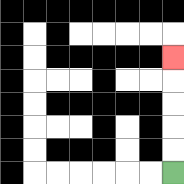{'start': '[7, 7]', 'end': '[7, 2]', 'path_directions': 'U,U,U,U,U', 'path_coordinates': '[[7, 7], [7, 6], [7, 5], [7, 4], [7, 3], [7, 2]]'}